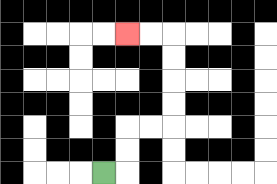{'start': '[4, 7]', 'end': '[5, 1]', 'path_directions': 'R,U,U,R,R,U,U,U,U,L,L', 'path_coordinates': '[[4, 7], [5, 7], [5, 6], [5, 5], [6, 5], [7, 5], [7, 4], [7, 3], [7, 2], [7, 1], [6, 1], [5, 1]]'}